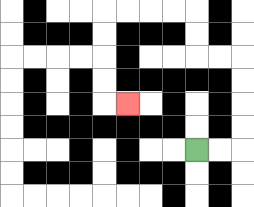{'start': '[8, 6]', 'end': '[5, 4]', 'path_directions': 'R,R,U,U,U,U,L,L,U,U,L,L,L,L,D,D,D,D,R', 'path_coordinates': '[[8, 6], [9, 6], [10, 6], [10, 5], [10, 4], [10, 3], [10, 2], [9, 2], [8, 2], [8, 1], [8, 0], [7, 0], [6, 0], [5, 0], [4, 0], [4, 1], [4, 2], [4, 3], [4, 4], [5, 4]]'}